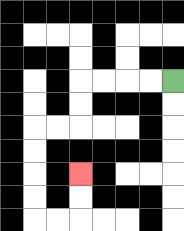{'start': '[7, 3]', 'end': '[3, 7]', 'path_directions': 'L,L,L,L,D,D,L,L,D,D,D,D,R,R,U,U', 'path_coordinates': '[[7, 3], [6, 3], [5, 3], [4, 3], [3, 3], [3, 4], [3, 5], [2, 5], [1, 5], [1, 6], [1, 7], [1, 8], [1, 9], [2, 9], [3, 9], [3, 8], [3, 7]]'}